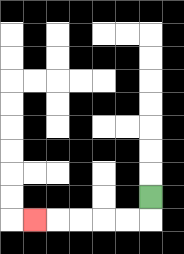{'start': '[6, 8]', 'end': '[1, 9]', 'path_directions': 'D,L,L,L,L,L', 'path_coordinates': '[[6, 8], [6, 9], [5, 9], [4, 9], [3, 9], [2, 9], [1, 9]]'}